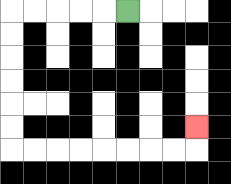{'start': '[5, 0]', 'end': '[8, 5]', 'path_directions': 'L,L,L,L,L,D,D,D,D,D,D,R,R,R,R,R,R,R,R,U', 'path_coordinates': '[[5, 0], [4, 0], [3, 0], [2, 0], [1, 0], [0, 0], [0, 1], [0, 2], [0, 3], [0, 4], [0, 5], [0, 6], [1, 6], [2, 6], [3, 6], [4, 6], [5, 6], [6, 6], [7, 6], [8, 6], [8, 5]]'}